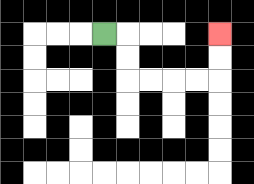{'start': '[4, 1]', 'end': '[9, 1]', 'path_directions': 'R,D,D,R,R,R,R,U,U', 'path_coordinates': '[[4, 1], [5, 1], [5, 2], [5, 3], [6, 3], [7, 3], [8, 3], [9, 3], [9, 2], [9, 1]]'}